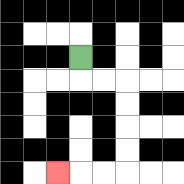{'start': '[3, 2]', 'end': '[2, 7]', 'path_directions': 'D,R,R,D,D,D,D,L,L,L', 'path_coordinates': '[[3, 2], [3, 3], [4, 3], [5, 3], [5, 4], [5, 5], [5, 6], [5, 7], [4, 7], [3, 7], [2, 7]]'}